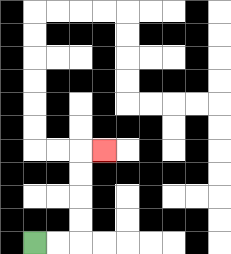{'start': '[1, 10]', 'end': '[4, 6]', 'path_directions': 'R,R,U,U,U,U,R', 'path_coordinates': '[[1, 10], [2, 10], [3, 10], [3, 9], [3, 8], [3, 7], [3, 6], [4, 6]]'}